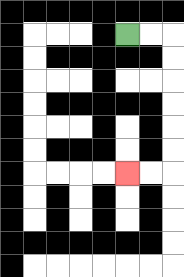{'start': '[5, 1]', 'end': '[5, 7]', 'path_directions': 'R,R,D,D,D,D,D,D,L,L', 'path_coordinates': '[[5, 1], [6, 1], [7, 1], [7, 2], [7, 3], [7, 4], [7, 5], [7, 6], [7, 7], [6, 7], [5, 7]]'}